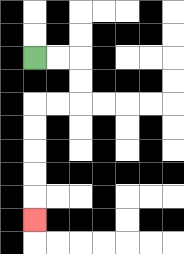{'start': '[1, 2]', 'end': '[1, 9]', 'path_directions': 'R,R,D,D,L,L,D,D,D,D,D', 'path_coordinates': '[[1, 2], [2, 2], [3, 2], [3, 3], [3, 4], [2, 4], [1, 4], [1, 5], [1, 6], [1, 7], [1, 8], [1, 9]]'}